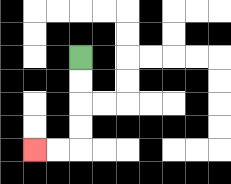{'start': '[3, 2]', 'end': '[1, 6]', 'path_directions': 'D,D,D,D,L,L', 'path_coordinates': '[[3, 2], [3, 3], [3, 4], [3, 5], [3, 6], [2, 6], [1, 6]]'}